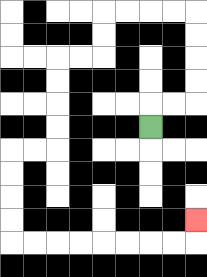{'start': '[6, 5]', 'end': '[8, 9]', 'path_directions': 'U,R,R,U,U,U,U,L,L,L,L,D,D,L,L,D,D,D,D,L,L,D,D,D,D,R,R,R,R,R,R,R,R,U', 'path_coordinates': '[[6, 5], [6, 4], [7, 4], [8, 4], [8, 3], [8, 2], [8, 1], [8, 0], [7, 0], [6, 0], [5, 0], [4, 0], [4, 1], [4, 2], [3, 2], [2, 2], [2, 3], [2, 4], [2, 5], [2, 6], [1, 6], [0, 6], [0, 7], [0, 8], [0, 9], [0, 10], [1, 10], [2, 10], [3, 10], [4, 10], [5, 10], [6, 10], [7, 10], [8, 10], [8, 9]]'}